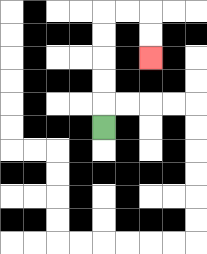{'start': '[4, 5]', 'end': '[6, 2]', 'path_directions': 'U,U,U,U,U,R,R,D,D', 'path_coordinates': '[[4, 5], [4, 4], [4, 3], [4, 2], [4, 1], [4, 0], [5, 0], [6, 0], [6, 1], [6, 2]]'}